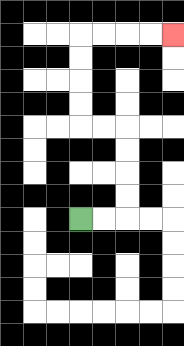{'start': '[3, 9]', 'end': '[7, 1]', 'path_directions': 'R,R,U,U,U,U,L,L,U,U,U,U,R,R,R,R', 'path_coordinates': '[[3, 9], [4, 9], [5, 9], [5, 8], [5, 7], [5, 6], [5, 5], [4, 5], [3, 5], [3, 4], [3, 3], [3, 2], [3, 1], [4, 1], [5, 1], [6, 1], [7, 1]]'}